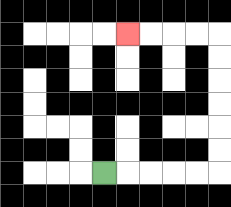{'start': '[4, 7]', 'end': '[5, 1]', 'path_directions': 'R,R,R,R,R,U,U,U,U,U,U,L,L,L,L', 'path_coordinates': '[[4, 7], [5, 7], [6, 7], [7, 7], [8, 7], [9, 7], [9, 6], [9, 5], [9, 4], [9, 3], [9, 2], [9, 1], [8, 1], [7, 1], [6, 1], [5, 1]]'}